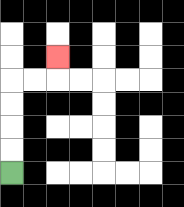{'start': '[0, 7]', 'end': '[2, 2]', 'path_directions': 'U,U,U,U,R,R,U', 'path_coordinates': '[[0, 7], [0, 6], [0, 5], [0, 4], [0, 3], [1, 3], [2, 3], [2, 2]]'}